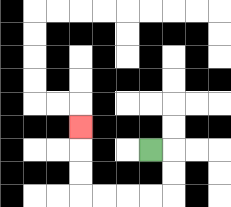{'start': '[6, 6]', 'end': '[3, 5]', 'path_directions': 'R,D,D,L,L,L,L,U,U,U', 'path_coordinates': '[[6, 6], [7, 6], [7, 7], [7, 8], [6, 8], [5, 8], [4, 8], [3, 8], [3, 7], [3, 6], [3, 5]]'}